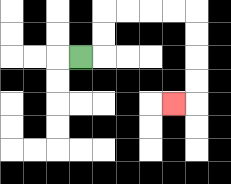{'start': '[3, 2]', 'end': '[7, 4]', 'path_directions': 'R,U,U,R,R,R,R,D,D,D,D,L', 'path_coordinates': '[[3, 2], [4, 2], [4, 1], [4, 0], [5, 0], [6, 0], [7, 0], [8, 0], [8, 1], [8, 2], [8, 3], [8, 4], [7, 4]]'}